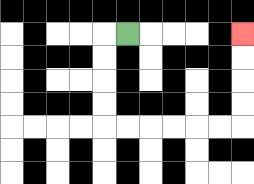{'start': '[5, 1]', 'end': '[10, 1]', 'path_directions': 'L,D,D,D,D,R,R,R,R,R,R,U,U,U,U', 'path_coordinates': '[[5, 1], [4, 1], [4, 2], [4, 3], [4, 4], [4, 5], [5, 5], [6, 5], [7, 5], [8, 5], [9, 5], [10, 5], [10, 4], [10, 3], [10, 2], [10, 1]]'}